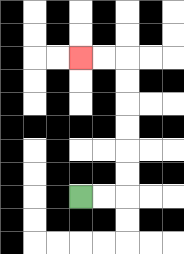{'start': '[3, 8]', 'end': '[3, 2]', 'path_directions': 'R,R,U,U,U,U,U,U,L,L', 'path_coordinates': '[[3, 8], [4, 8], [5, 8], [5, 7], [5, 6], [5, 5], [5, 4], [5, 3], [5, 2], [4, 2], [3, 2]]'}